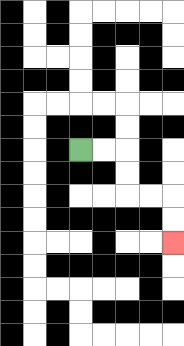{'start': '[3, 6]', 'end': '[7, 10]', 'path_directions': 'R,R,D,D,R,R,D,D', 'path_coordinates': '[[3, 6], [4, 6], [5, 6], [5, 7], [5, 8], [6, 8], [7, 8], [7, 9], [7, 10]]'}